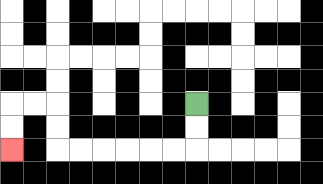{'start': '[8, 4]', 'end': '[0, 6]', 'path_directions': 'D,D,L,L,L,L,L,L,U,U,L,L,D,D', 'path_coordinates': '[[8, 4], [8, 5], [8, 6], [7, 6], [6, 6], [5, 6], [4, 6], [3, 6], [2, 6], [2, 5], [2, 4], [1, 4], [0, 4], [0, 5], [0, 6]]'}